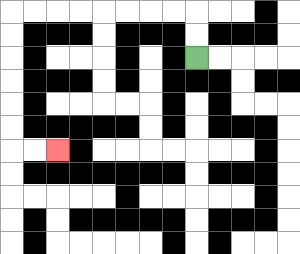{'start': '[8, 2]', 'end': '[2, 6]', 'path_directions': 'U,U,L,L,L,L,L,L,L,L,D,D,D,D,D,D,R,R', 'path_coordinates': '[[8, 2], [8, 1], [8, 0], [7, 0], [6, 0], [5, 0], [4, 0], [3, 0], [2, 0], [1, 0], [0, 0], [0, 1], [0, 2], [0, 3], [0, 4], [0, 5], [0, 6], [1, 6], [2, 6]]'}